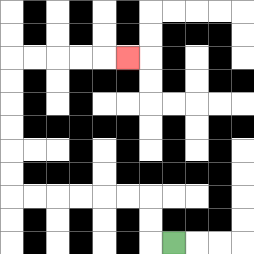{'start': '[7, 10]', 'end': '[5, 2]', 'path_directions': 'L,U,U,L,L,L,L,L,L,U,U,U,U,U,U,R,R,R,R,R', 'path_coordinates': '[[7, 10], [6, 10], [6, 9], [6, 8], [5, 8], [4, 8], [3, 8], [2, 8], [1, 8], [0, 8], [0, 7], [0, 6], [0, 5], [0, 4], [0, 3], [0, 2], [1, 2], [2, 2], [3, 2], [4, 2], [5, 2]]'}